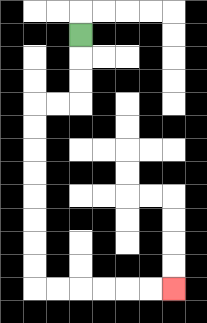{'start': '[3, 1]', 'end': '[7, 12]', 'path_directions': 'D,D,D,L,L,D,D,D,D,D,D,D,D,R,R,R,R,R,R', 'path_coordinates': '[[3, 1], [3, 2], [3, 3], [3, 4], [2, 4], [1, 4], [1, 5], [1, 6], [1, 7], [1, 8], [1, 9], [1, 10], [1, 11], [1, 12], [2, 12], [3, 12], [4, 12], [5, 12], [6, 12], [7, 12]]'}